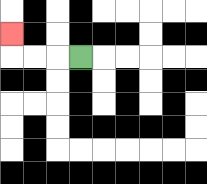{'start': '[3, 2]', 'end': '[0, 1]', 'path_directions': 'L,L,L,U', 'path_coordinates': '[[3, 2], [2, 2], [1, 2], [0, 2], [0, 1]]'}